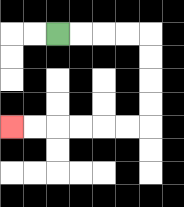{'start': '[2, 1]', 'end': '[0, 5]', 'path_directions': 'R,R,R,R,D,D,D,D,L,L,L,L,L,L', 'path_coordinates': '[[2, 1], [3, 1], [4, 1], [5, 1], [6, 1], [6, 2], [6, 3], [6, 4], [6, 5], [5, 5], [4, 5], [3, 5], [2, 5], [1, 5], [0, 5]]'}